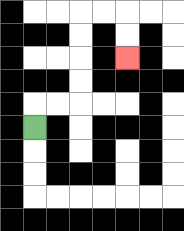{'start': '[1, 5]', 'end': '[5, 2]', 'path_directions': 'U,R,R,U,U,U,U,R,R,D,D', 'path_coordinates': '[[1, 5], [1, 4], [2, 4], [3, 4], [3, 3], [3, 2], [3, 1], [3, 0], [4, 0], [5, 0], [5, 1], [5, 2]]'}